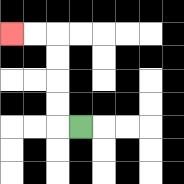{'start': '[3, 5]', 'end': '[0, 1]', 'path_directions': 'L,U,U,U,U,L,L', 'path_coordinates': '[[3, 5], [2, 5], [2, 4], [2, 3], [2, 2], [2, 1], [1, 1], [0, 1]]'}